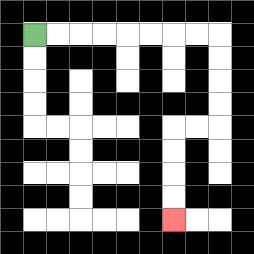{'start': '[1, 1]', 'end': '[7, 9]', 'path_directions': 'R,R,R,R,R,R,R,R,D,D,D,D,L,L,D,D,D,D', 'path_coordinates': '[[1, 1], [2, 1], [3, 1], [4, 1], [5, 1], [6, 1], [7, 1], [8, 1], [9, 1], [9, 2], [9, 3], [9, 4], [9, 5], [8, 5], [7, 5], [7, 6], [7, 7], [7, 8], [7, 9]]'}